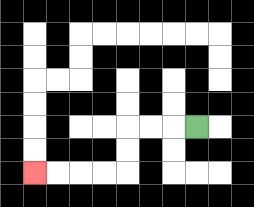{'start': '[8, 5]', 'end': '[1, 7]', 'path_directions': 'L,L,L,D,D,L,L,L,L', 'path_coordinates': '[[8, 5], [7, 5], [6, 5], [5, 5], [5, 6], [5, 7], [4, 7], [3, 7], [2, 7], [1, 7]]'}